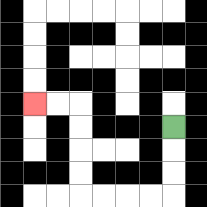{'start': '[7, 5]', 'end': '[1, 4]', 'path_directions': 'D,D,D,L,L,L,L,U,U,U,U,L,L', 'path_coordinates': '[[7, 5], [7, 6], [7, 7], [7, 8], [6, 8], [5, 8], [4, 8], [3, 8], [3, 7], [3, 6], [3, 5], [3, 4], [2, 4], [1, 4]]'}